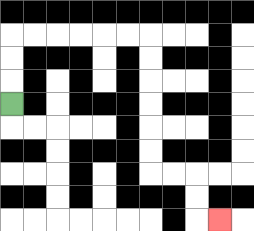{'start': '[0, 4]', 'end': '[9, 9]', 'path_directions': 'U,U,U,R,R,R,R,R,R,D,D,D,D,D,D,R,R,D,D,R', 'path_coordinates': '[[0, 4], [0, 3], [0, 2], [0, 1], [1, 1], [2, 1], [3, 1], [4, 1], [5, 1], [6, 1], [6, 2], [6, 3], [6, 4], [6, 5], [6, 6], [6, 7], [7, 7], [8, 7], [8, 8], [8, 9], [9, 9]]'}